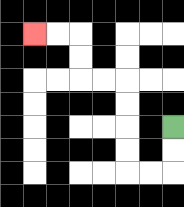{'start': '[7, 5]', 'end': '[1, 1]', 'path_directions': 'D,D,L,L,U,U,U,U,L,L,U,U,L,L', 'path_coordinates': '[[7, 5], [7, 6], [7, 7], [6, 7], [5, 7], [5, 6], [5, 5], [5, 4], [5, 3], [4, 3], [3, 3], [3, 2], [3, 1], [2, 1], [1, 1]]'}